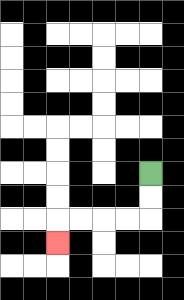{'start': '[6, 7]', 'end': '[2, 10]', 'path_directions': 'D,D,L,L,L,L,D', 'path_coordinates': '[[6, 7], [6, 8], [6, 9], [5, 9], [4, 9], [3, 9], [2, 9], [2, 10]]'}